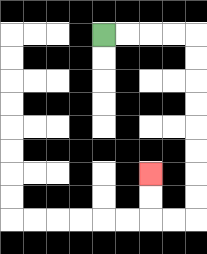{'start': '[4, 1]', 'end': '[6, 7]', 'path_directions': 'R,R,R,R,D,D,D,D,D,D,D,D,L,L,U,U', 'path_coordinates': '[[4, 1], [5, 1], [6, 1], [7, 1], [8, 1], [8, 2], [8, 3], [8, 4], [8, 5], [8, 6], [8, 7], [8, 8], [8, 9], [7, 9], [6, 9], [6, 8], [6, 7]]'}